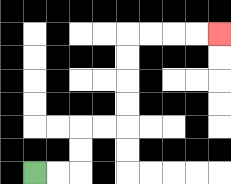{'start': '[1, 7]', 'end': '[9, 1]', 'path_directions': 'R,R,U,U,R,R,U,U,U,U,R,R,R,R', 'path_coordinates': '[[1, 7], [2, 7], [3, 7], [3, 6], [3, 5], [4, 5], [5, 5], [5, 4], [5, 3], [5, 2], [5, 1], [6, 1], [7, 1], [8, 1], [9, 1]]'}